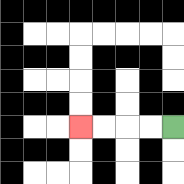{'start': '[7, 5]', 'end': '[3, 5]', 'path_directions': 'L,L,L,L', 'path_coordinates': '[[7, 5], [6, 5], [5, 5], [4, 5], [3, 5]]'}